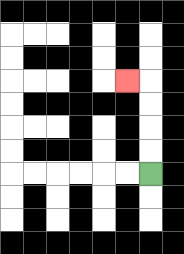{'start': '[6, 7]', 'end': '[5, 3]', 'path_directions': 'U,U,U,U,L', 'path_coordinates': '[[6, 7], [6, 6], [6, 5], [6, 4], [6, 3], [5, 3]]'}